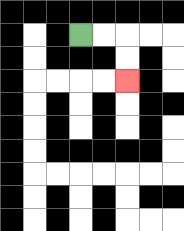{'start': '[3, 1]', 'end': '[5, 3]', 'path_directions': 'R,R,D,D', 'path_coordinates': '[[3, 1], [4, 1], [5, 1], [5, 2], [5, 3]]'}